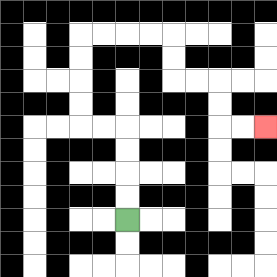{'start': '[5, 9]', 'end': '[11, 5]', 'path_directions': 'U,U,U,U,L,L,U,U,U,U,R,R,R,R,D,D,R,R,D,D,R,R', 'path_coordinates': '[[5, 9], [5, 8], [5, 7], [5, 6], [5, 5], [4, 5], [3, 5], [3, 4], [3, 3], [3, 2], [3, 1], [4, 1], [5, 1], [6, 1], [7, 1], [7, 2], [7, 3], [8, 3], [9, 3], [9, 4], [9, 5], [10, 5], [11, 5]]'}